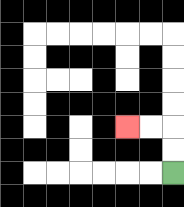{'start': '[7, 7]', 'end': '[5, 5]', 'path_directions': 'U,U,L,L', 'path_coordinates': '[[7, 7], [7, 6], [7, 5], [6, 5], [5, 5]]'}